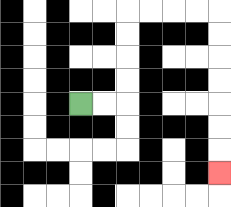{'start': '[3, 4]', 'end': '[9, 7]', 'path_directions': 'R,R,U,U,U,U,R,R,R,R,D,D,D,D,D,D,D', 'path_coordinates': '[[3, 4], [4, 4], [5, 4], [5, 3], [5, 2], [5, 1], [5, 0], [6, 0], [7, 0], [8, 0], [9, 0], [9, 1], [9, 2], [9, 3], [9, 4], [9, 5], [9, 6], [9, 7]]'}